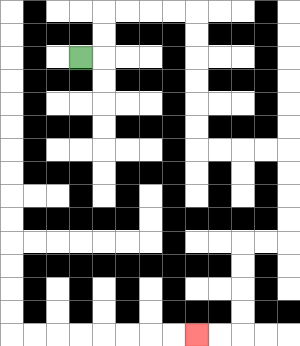{'start': '[3, 2]', 'end': '[8, 14]', 'path_directions': 'R,U,U,R,R,R,R,D,D,D,D,D,D,R,R,R,R,D,D,D,D,L,L,D,D,D,D,L,L', 'path_coordinates': '[[3, 2], [4, 2], [4, 1], [4, 0], [5, 0], [6, 0], [7, 0], [8, 0], [8, 1], [8, 2], [8, 3], [8, 4], [8, 5], [8, 6], [9, 6], [10, 6], [11, 6], [12, 6], [12, 7], [12, 8], [12, 9], [12, 10], [11, 10], [10, 10], [10, 11], [10, 12], [10, 13], [10, 14], [9, 14], [8, 14]]'}